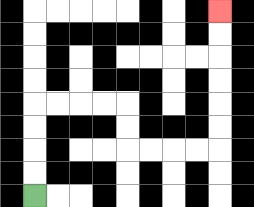{'start': '[1, 8]', 'end': '[9, 0]', 'path_directions': 'U,U,U,U,R,R,R,R,D,D,R,R,R,R,U,U,U,U,U,U', 'path_coordinates': '[[1, 8], [1, 7], [1, 6], [1, 5], [1, 4], [2, 4], [3, 4], [4, 4], [5, 4], [5, 5], [5, 6], [6, 6], [7, 6], [8, 6], [9, 6], [9, 5], [9, 4], [9, 3], [9, 2], [9, 1], [9, 0]]'}